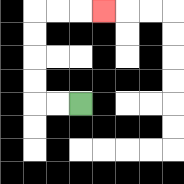{'start': '[3, 4]', 'end': '[4, 0]', 'path_directions': 'L,L,U,U,U,U,R,R,R', 'path_coordinates': '[[3, 4], [2, 4], [1, 4], [1, 3], [1, 2], [1, 1], [1, 0], [2, 0], [3, 0], [4, 0]]'}